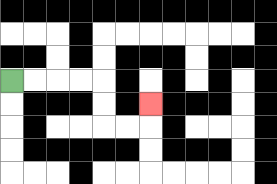{'start': '[0, 3]', 'end': '[6, 4]', 'path_directions': 'R,R,R,R,D,D,R,R,U', 'path_coordinates': '[[0, 3], [1, 3], [2, 3], [3, 3], [4, 3], [4, 4], [4, 5], [5, 5], [6, 5], [6, 4]]'}